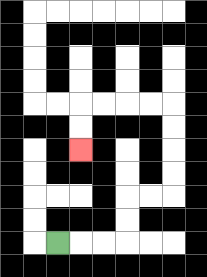{'start': '[2, 10]', 'end': '[3, 6]', 'path_directions': 'R,R,R,U,U,R,R,U,U,U,U,L,L,L,L,D,D', 'path_coordinates': '[[2, 10], [3, 10], [4, 10], [5, 10], [5, 9], [5, 8], [6, 8], [7, 8], [7, 7], [7, 6], [7, 5], [7, 4], [6, 4], [5, 4], [4, 4], [3, 4], [3, 5], [3, 6]]'}